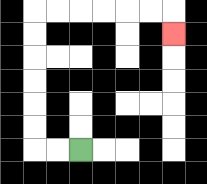{'start': '[3, 6]', 'end': '[7, 1]', 'path_directions': 'L,L,U,U,U,U,U,U,R,R,R,R,R,R,D', 'path_coordinates': '[[3, 6], [2, 6], [1, 6], [1, 5], [1, 4], [1, 3], [1, 2], [1, 1], [1, 0], [2, 0], [3, 0], [4, 0], [5, 0], [6, 0], [7, 0], [7, 1]]'}